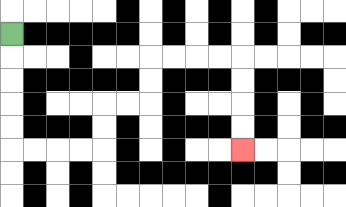{'start': '[0, 1]', 'end': '[10, 6]', 'path_directions': 'D,D,D,D,D,R,R,R,R,U,U,R,R,U,U,R,R,R,R,D,D,D,D', 'path_coordinates': '[[0, 1], [0, 2], [0, 3], [0, 4], [0, 5], [0, 6], [1, 6], [2, 6], [3, 6], [4, 6], [4, 5], [4, 4], [5, 4], [6, 4], [6, 3], [6, 2], [7, 2], [8, 2], [9, 2], [10, 2], [10, 3], [10, 4], [10, 5], [10, 6]]'}